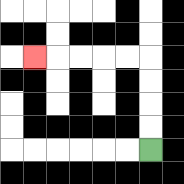{'start': '[6, 6]', 'end': '[1, 2]', 'path_directions': 'U,U,U,U,L,L,L,L,L', 'path_coordinates': '[[6, 6], [6, 5], [6, 4], [6, 3], [6, 2], [5, 2], [4, 2], [3, 2], [2, 2], [1, 2]]'}